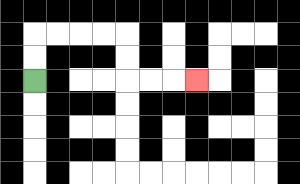{'start': '[1, 3]', 'end': '[8, 3]', 'path_directions': 'U,U,R,R,R,R,D,D,R,R,R', 'path_coordinates': '[[1, 3], [1, 2], [1, 1], [2, 1], [3, 1], [4, 1], [5, 1], [5, 2], [5, 3], [6, 3], [7, 3], [8, 3]]'}